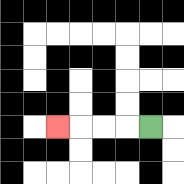{'start': '[6, 5]', 'end': '[2, 5]', 'path_directions': 'L,L,L,L', 'path_coordinates': '[[6, 5], [5, 5], [4, 5], [3, 5], [2, 5]]'}